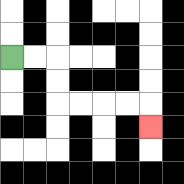{'start': '[0, 2]', 'end': '[6, 5]', 'path_directions': 'R,R,D,D,R,R,R,R,D', 'path_coordinates': '[[0, 2], [1, 2], [2, 2], [2, 3], [2, 4], [3, 4], [4, 4], [5, 4], [6, 4], [6, 5]]'}